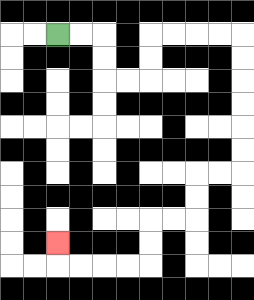{'start': '[2, 1]', 'end': '[2, 10]', 'path_directions': 'R,R,D,D,R,R,U,U,R,R,R,R,D,D,D,D,D,D,L,L,D,D,L,L,D,D,L,L,L,L,U', 'path_coordinates': '[[2, 1], [3, 1], [4, 1], [4, 2], [4, 3], [5, 3], [6, 3], [6, 2], [6, 1], [7, 1], [8, 1], [9, 1], [10, 1], [10, 2], [10, 3], [10, 4], [10, 5], [10, 6], [10, 7], [9, 7], [8, 7], [8, 8], [8, 9], [7, 9], [6, 9], [6, 10], [6, 11], [5, 11], [4, 11], [3, 11], [2, 11], [2, 10]]'}